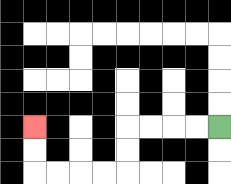{'start': '[9, 5]', 'end': '[1, 5]', 'path_directions': 'L,L,L,L,D,D,L,L,L,L,U,U', 'path_coordinates': '[[9, 5], [8, 5], [7, 5], [6, 5], [5, 5], [5, 6], [5, 7], [4, 7], [3, 7], [2, 7], [1, 7], [1, 6], [1, 5]]'}